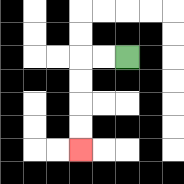{'start': '[5, 2]', 'end': '[3, 6]', 'path_directions': 'L,L,D,D,D,D', 'path_coordinates': '[[5, 2], [4, 2], [3, 2], [3, 3], [3, 4], [3, 5], [3, 6]]'}